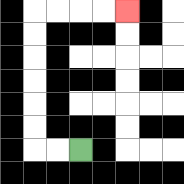{'start': '[3, 6]', 'end': '[5, 0]', 'path_directions': 'L,L,U,U,U,U,U,U,R,R,R,R', 'path_coordinates': '[[3, 6], [2, 6], [1, 6], [1, 5], [1, 4], [1, 3], [1, 2], [1, 1], [1, 0], [2, 0], [3, 0], [4, 0], [5, 0]]'}